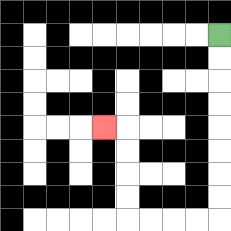{'start': '[9, 1]', 'end': '[4, 5]', 'path_directions': 'D,D,D,D,D,D,D,D,L,L,L,L,U,U,U,U,L', 'path_coordinates': '[[9, 1], [9, 2], [9, 3], [9, 4], [9, 5], [9, 6], [9, 7], [9, 8], [9, 9], [8, 9], [7, 9], [6, 9], [5, 9], [5, 8], [5, 7], [5, 6], [5, 5], [4, 5]]'}